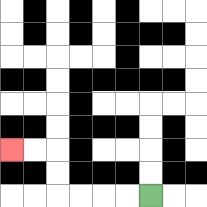{'start': '[6, 8]', 'end': '[0, 6]', 'path_directions': 'L,L,L,L,U,U,L,L', 'path_coordinates': '[[6, 8], [5, 8], [4, 8], [3, 8], [2, 8], [2, 7], [2, 6], [1, 6], [0, 6]]'}